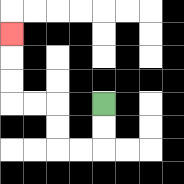{'start': '[4, 4]', 'end': '[0, 1]', 'path_directions': 'D,D,L,L,U,U,L,L,U,U,U', 'path_coordinates': '[[4, 4], [4, 5], [4, 6], [3, 6], [2, 6], [2, 5], [2, 4], [1, 4], [0, 4], [0, 3], [0, 2], [0, 1]]'}